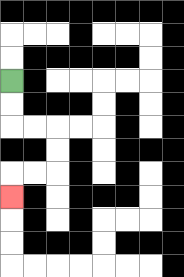{'start': '[0, 3]', 'end': '[0, 8]', 'path_directions': 'D,D,R,R,D,D,L,L,D', 'path_coordinates': '[[0, 3], [0, 4], [0, 5], [1, 5], [2, 5], [2, 6], [2, 7], [1, 7], [0, 7], [0, 8]]'}